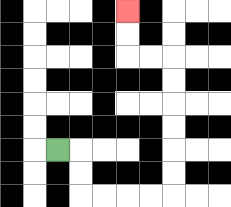{'start': '[2, 6]', 'end': '[5, 0]', 'path_directions': 'R,D,D,R,R,R,R,U,U,U,U,U,U,L,L,U,U', 'path_coordinates': '[[2, 6], [3, 6], [3, 7], [3, 8], [4, 8], [5, 8], [6, 8], [7, 8], [7, 7], [7, 6], [7, 5], [7, 4], [7, 3], [7, 2], [6, 2], [5, 2], [5, 1], [5, 0]]'}